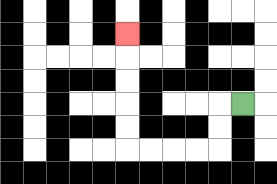{'start': '[10, 4]', 'end': '[5, 1]', 'path_directions': 'L,D,D,L,L,L,L,U,U,U,U,U', 'path_coordinates': '[[10, 4], [9, 4], [9, 5], [9, 6], [8, 6], [7, 6], [6, 6], [5, 6], [5, 5], [5, 4], [5, 3], [5, 2], [5, 1]]'}